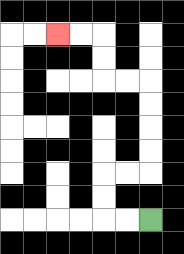{'start': '[6, 9]', 'end': '[2, 1]', 'path_directions': 'L,L,U,U,R,R,U,U,U,U,L,L,U,U,L,L', 'path_coordinates': '[[6, 9], [5, 9], [4, 9], [4, 8], [4, 7], [5, 7], [6, 7], [6, 6], [6, 5], [6, 4], [6, 3], [5, 3], [4, 3], [4, 2], [4, 1], [3, 1], [2, 1]]'}